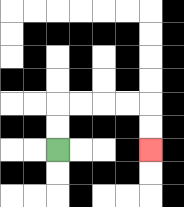{'start': '[2, 6]', 'end': '[6, 6]', 'path_directions': 'U,U,R,R,R,R,D,D', 'path_coordinates': '[[2, 6], [2, 5], [2, 4], [3, 4], [4, 4], [5, 4], [6, 4], [6, 5], [6, 6]]'}